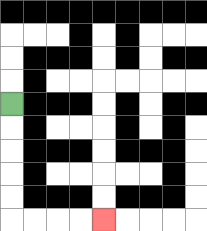{'start': '[0, 4]', 'end': '[4, 9]', 'path_directions': 'D,D,D,D,D,R,R,R,R', 'path_coordinates': '[[0, 4], [0, 5], [0, 6], [0, 7], [0, 8], [0, 9], [1, 9], [2, 9], [3, 9], [4, 9]]'}